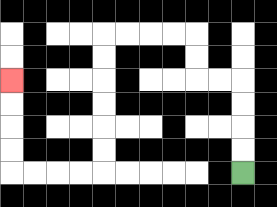{'start': '[10, 7]', 'end': '[0, 3]', 'path_directions': 'U,U,U,U,L,L,U,U,L,L,L,L,D,D,D,D,D,D,L,L,L,L,U,U,U,U', 'path_coordinates': '[[10, 7], [10, 6], [10, 5], [10, 4], [10, 3], [9, 3], [8, 3], [8, 2], [8, 1], [7, 1], [6, 1], [5, 1], [4, 1], [4, 2], [4, 3], [4, 4], [4, 5], [4, 6], [4, 7], [3, 7], [2, 7], [1, 7], [0, 7], [0, 6], [0, 5], [0, 4], [0, 3]]'}